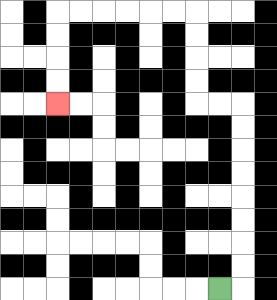{'start': '[9, 12]', 'end': '[2, 4]', 'path_directions': 'R,U,U,U,U,U,U,U,U,L,L,U,U,U,U,L,L,L,L,L,L,D,D,D,D', 'path_coordinates': '[[9, 12], [10, 12], [10, 11], [10, 10], [10, 9], [10, 8], [10, 7], [10, 6], [10, 5], [10, 4], [9, 4], [8, 4], [8, 3], [8, 2], [8, 1], [8, 0], [7, 0], [6, 0], [5, 0], [4, 0], [3, 0], [2, 0], [2, 1], [2, 2], [2, 3], [2, 4]]'}